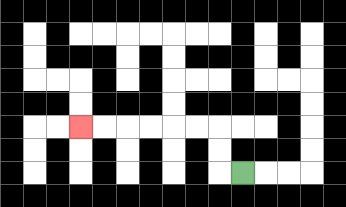{'start': '[10, 7]', 'end': '[3, 5]', 'path_directions': 'L,U,U,L,L,L,L,L,L', 'path_coordinates': '[[10, 7], [9, 7], [9, 6], [9, 5], [8, 5], [7, 5], [6, 5], [5, 5], [4, 5], [3, 5]]'}